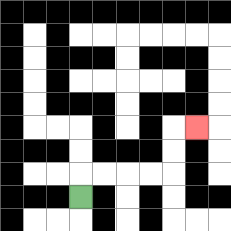{'start': '[3, 8]', 'end': '[8, 5]', 'path_directions': 'U,R,R,R,R,U,U,R', 'path_coordinates': '[[3, 8], [3, 7], [4, 7], [5, 7], [6, 7], [7, 7], [7, 6], [7, 5], [8, 5]]'}